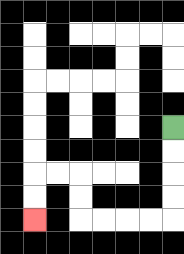{'start': '[7, 5]', 'end': '[1, 9]', 'path_directions': 'D,D,D,D,L,L,L,L,U,U,L,L,D,D', 'path_coordinates': '[[7, 5], [7, 6], [7, 7], [7, 8], [7, 9], [6, 9], [5, 9], [4, 9], [3, 9], [3, 8], [3, 7], [2, 7], [1, 7], [1, 8], [1, 9]]'}